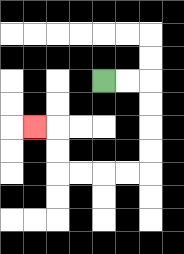{'start': '[4, 3]', 'end': '[1, 5]', 'path_directions': 'R,R,D,D,D,D,L,L,L,L,U,U,L', 'path_coordinates': '[[4, 3], [5, 3], [6, 3], [6, 4], [6, 5], [6, 6], [6, 7], [5, 7], [4, 7], [3, 7], [2, 7], [2, 6], [2, 5], [1, 5]]'}